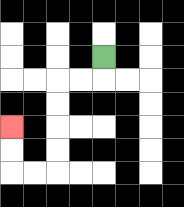{'start': '[4, 2]', 'end': '[0, 5]', 'path_directions': 'D,L,L,D,D,D,D,L,L,U,U', 'path_coordinates': '[[4, 2], [4, 3], [3, 3], [2, 3], [2, 4], [2, 5], [2, 6], [2, 7], [1, 7], [0, 7], [0, 6], [0, 5]]'}